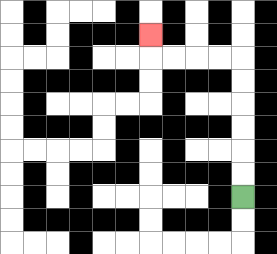{'start': '[10, 8]', 'end': '[6, 1]', 'path_directions': 'U,U,U,U,U,U,L,L,L,L,U', 'path_coordinates': '[[10, 8], [10, 7], [10, 6], [10, 5], [10, 4], [10, 3], [10, 2], [9, 2], [8, 2], [7, 2], [6, 2], [6, 1]]'}